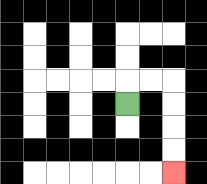{'start': '[5, 4]', 'end': '[7, 7]', 'path_directions': 'U,R,R,D,D,D,D', 'path_coordinates': '[[5, 4], [5, 3], [6, 3], [7, 3], [7, 4], [7, 5], [7, 6], [7, 7]]'}